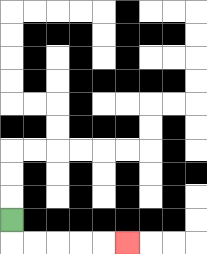{'start': '[0, 9]', 'end': '[5, 10]', 'path_directions': 'D,R,R,R,R,R', 'path_coordinates': '[[0, 9], [0, 10], [1, 10], [2, 10], [3, 10], [4, 10], [5, 10]]'}